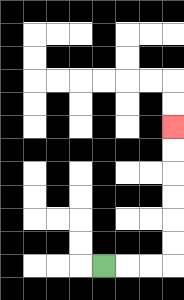{'start': '[4, 11]', 'end': '[7, 5]', 'path_directions': 'R,R,R,U,U,U,U,U,U', 'path_coordinates': '[[4, 11], [5, 11], [6, 11], [7, 11], [7, 10], [7, 9], [7, 8], [7, 7], [7, 6], [7, 5]]'}